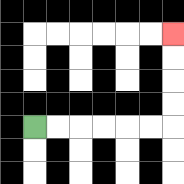{'start': '[1, 5]', 'end': '[7, 1]', 'path_directions': 'R,R,R,R,R,R,U,U,U,U', 'path_coordinates': '[[1, 5], [2, 5], [3, 5], [4, 5], [5, 5], [6, 5], [7, 5], [7, 4], [7, 3], [7, 2], [7, 1]]'}